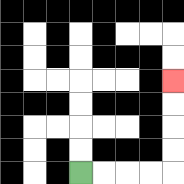{'start': '[3, 7]', 'end': '[7, 3]', 'path_directions': 'R,R,R,R,U,U,U,U', 'path_coordinates': '[[3, 7], [4, 7], [5, 7], [6, 7], [7, 7], [7, 6], [7, 5], [7, 4], [7, 3]]'}